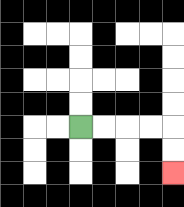{'start': '[3, 5]', 'end': '[7, 7]', 'path_directions': 'R,R,R,R,D,D', 'path_coordinates': '[[3, 5], [4, 5], [5, 5], [6, 5], [7, 5], [7, 6], [7, 7]]'}